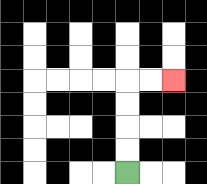{'start': '[5, 7]', 'end': '[7, 3]', 'path_directions': 'U,U,U,U,R,R', 'path_coordinates': '[[5, 7], [5, 6], [5, 5], [5, 4], [5, 3], [6, 3], [7, 3]]'}